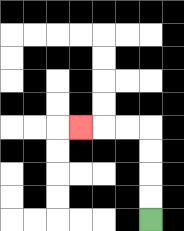{'start': '[6, 9]', 'end': '[3, 5]', 'path_directions': 'U,U,U,U,L,L,L', 'path_coordinates': '[[6, 9], [6, 8], [6, 7], [6, 6], [6, 5], [5, 5], [4, 5], [3, 5]]'}